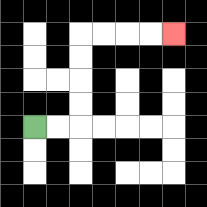{'start': '[1, 5]', 'end': '[7, 1]', 'path_directions': 'R,R,U,U,U,U,R,R,R,R', 'path_coordinates': '[[1, 5], [2, 5], [3, 5], [3, 4], [3, 3], [3, 2], [3, 1], [4, 1], [5, 1], [6, 1], [7, 1]]'}